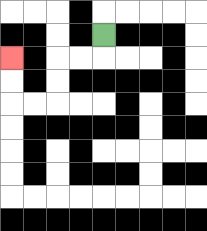{'start': '[4, 1]', 'end': '[0, 2]', 'path_directions': 'D,L,L,D,D,L,L,U,U', 'path_coordinates': '[[4, 1], [4, 2], [3, 2], [2, 2], [2, 3], [2, 4], [1, 4], [0, 4], [0, 3], [0, 2]]'}